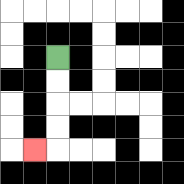{'start': '[2, 2]', 'end': '[1, 6]', 'path_directions': 'D,D,D,D,L', 'path_coordinates': '[[2, 2], [2, 3], [2, 4], [2, 5], [2, 6], [1, 6]]'}